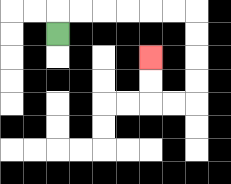{'start': '[2, 1]', 'end': '[6, 2]', 'path_directions': 'U,R,R,R,R,R,R,D,D,D,D,L,L,U,U', 'path_coordinates': '[[2, 1], [2, 0], [3, 0], [4, 0], [5, 0], [6, 0], [7, 0], [8, 0], [8, 1], [8, 2], [8, 3], [8, 4], [7, 4], [6, 4], [6, 3], [6, 2]]'}